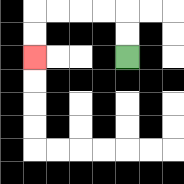{'start': '[5, 2]', 'end': '[1, 2]', 'path_directions': 'U,U,L,L,L,L,D,D', 'path_coordinates': '[[5, 2], [5, 1], [5, 0], [4, 0], [3, 0], [2, 0], [1, 0], [1, 1], [1, 2]]'}